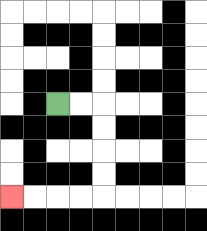{'start': '[2, 4]', 'end': '[0, 8]', 'path_directions': 'R,R,D,D,D,D,L,L,L,L', 'path_coordinates': '[[2, 4], [3, 4], [4, 4], [4, 5], [4, 6], [4, 7], [4, 8], [3, 8], [2, 8], [1, 8], [0, 8]]'}